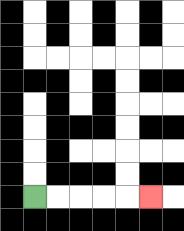{'start': '[1, 8]', 'end': '[6, 8]', 'path_directions': 'R,R,R,R,R', 'path_coordinates': '[[1, 8], [2, 8], [3, 8], [4, 8], [5, 8], [6, 8]]'}